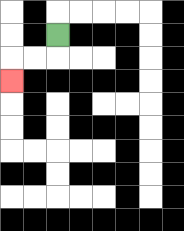{'start': '[2, 1]', 'end': '[0, 3]', 'path_directions': 'D,L,L,D', 'path_coordinates': '[[2, 1], [2, 2], [1, 2], [0, 2], [0, 3]]'}